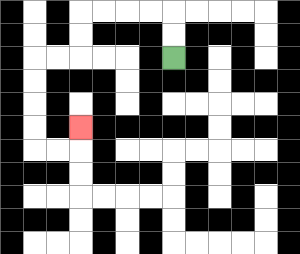{'start': '[7, 2]', 'end': '[3, 5]', 'path_directions': 'U,U,L,L,L,L,D,D,L,L,D,D,D,D,R,R,U', 'path_coordinates': '[[7, 2], [7, 1], [7, 0], [6, 0], [5, 0], [4, 0], [3, 0], [3, 1], [3, 2], [2, 2], [1, 2], [1, 3], [1, 4], [1, 5], [1, 6], [2, 6], [3, 6], [3, 5]]'}